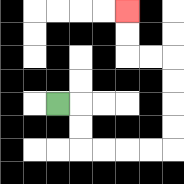{'start': '[2, 4]', 'end': '[5, 0]', 'path_directions': 'R,D,D,R,R,R,R,U,U,U,U,L,L,U,U', 'path_coordinates': '[[2, 4], [3, 4], [3, 5], [3, 6], [4, 6], [5, 6], [6, 6], [7, 6], [7, 5], [7, 4], [7, 3], [7, 2], [6, 2], [5, 2], [5, 1], [5, 0]]'}